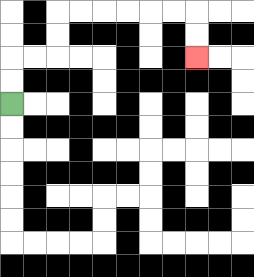{'start': '[0, 4]', 'end': '[8, 2]', 'path_directions': 'U,U,R,R,U,U,R,R,R,R,R,R,D,D', 'path_coordinates': '[[0, 4], [0, 3], [0, 2], [1, 2], [2, 2], [2, 1], [2, 0], [3, 0], [4, 0], [5, 0], [6, 0], [7, 0], [8, 0], [8, 1], [8, 2]]'}